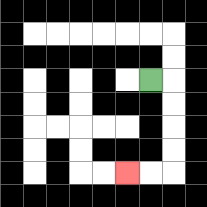{'start': '[6, 3]', 'end': '[5, 7]', 'path_directions': 'R,D,D,D,D,L,L', 'path_coordinates': '[[6, 3], [7, 3], [7, 4], [7, 5], [7, 6], [7, 7], [6, 7], [5, 7]]'}